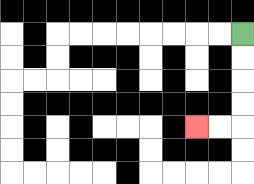{'start': '[10, 1]', 'end': '[8, 5]', 'path_directions': 'D,D,D,D,L,L', 'path_coordinates': '[[10, 1], [10, 2], [10, 3], [10, 4], [10, 5], [9, 5], [8, 5]]'}